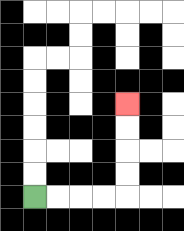{'start': '[1, 8]', 'end': '[5, 4]', 'path_directions': 'R,R,R,R,U,U,U,U', 'path_coordinates': '[[1, 8], [2, 8], [3, 8], [4, 8], [5, 8], [5, 7], [5, 6], [5, 5], [5, 4]]'}